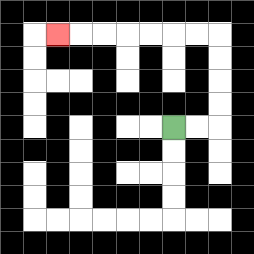{'start': '[7, 5]', 'end': '[2, 1]', 'path_directions': 'R,R,U,U,U,U,L,L,L,L,L,L,L', 'path_coordinates': '[[7, 5], [8, 5], [9, 5], [9, 4], [9, 3], [9, 2], [9, 1], [8, 1], [7, 1], [6, 1], [5, 1], [4, 1], [3, 1], [2, 1]]'}